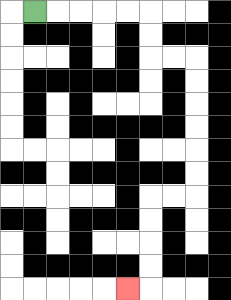{'start': '[1, 0]', 'end': '[5, 12]', 'path_directions': 'R,R,R,R,R,D,D,R,R,D,D,D,D,D,D,L,L,D,D,D,D,L', 'path_coordinates': '[[1, 0], [2, 0], [3, 0], [4, 0], [5, 0], [6, 0], [6, 1], [6, 2], [7, 2], [8, 2], [8, 3], [8, 4], [8, 5], [8, 6], [8, 7], [8, 8], [7, 8], [6, 8], [6, 9], [6, 10], [6, 11], [6, 12], [5, 12]]'}